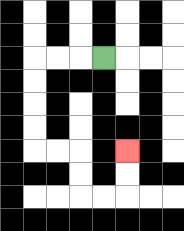{'start': '[4, 2]', 'end': '[5, 6]', 'path_directions': 'L,L,L,D,D,D,D,R,R,D,D,R,R,U,U', 'path_coordinates': '[[4, 2], [3, 2], [2, 2], [1, 2], [1, 3], [1, 4], [1, 5], [1, 6], [2, 6], [3, 6], [3, 7], [3, 8], [4, 8], [5, 8], [5, 7], [5, 6]]'}